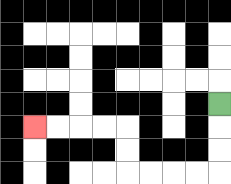{'start': '[9, 4]', 'end': '[1, 5]', 'path_directions': 'D,D,D,L,L,L,L,U,U,L,L,L,L', 'path_coordinates': '[[9, 4], [9, 5], [9, 6], [9, 7], [8, 7], [7, 7], [6, 7], [5, 7], [5, 6], [5, 5], [4, 5], [3, 5], [2, 5], [1, 5]]'}